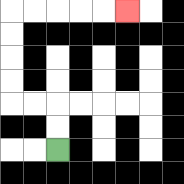{'start': '[2, 6]', 'end': '[5, 0]', 'path_directions': 'U,U,L,L,U,U,U,U,R,R,R,R,R', 'path_coordinates': '[[2, 6], [2, 5], [2, 4], [1, 4], [0, 4], [0, 3], [0, 2], [0, 1], [0, 0], [1, 0], [2, 0], [3, 0], [4, 0], [5, 0]]'}